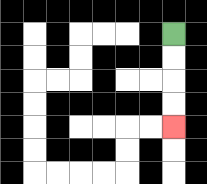{'start': '[7, 1]', 'end': '[7, 5]', 'path_directions': 'D,D,D,D', 'path_coordinates': '[[7, 1], [7, 2], [7, 3], [7, 4], [7, 5]]'}